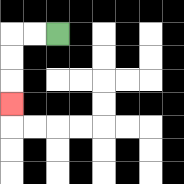{'start': '[2, 1]', 'end': '[0, 4]', 'path_directions': 'L,L,D,D,D', 'path_coordinates': '[[2, 1], [1, 1], [0, 1], [0, 2], [0, 3], [0, 4]]'}